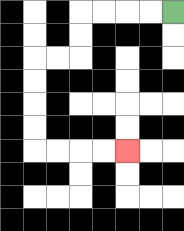{'start': '[7, 0]', 'end': '[5, 6]', 'path_directions': 'L,L,L,L,D,D,L,L,D,D,D,D,R,R,R,R', 'path_coordinates': '[[7, 0], [6, 0], [5, 0], [4, 0], [3, 0], [3, 1], [3, 2], [2, 2], [1, 2], [1, 3], [1, 4], [1, 5], [1, 6], [2, 6], [3, 6], [4, 6], [5, 6]]'}